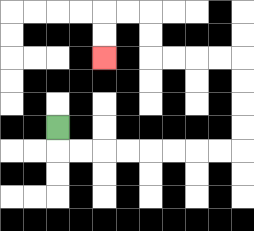{'start': '[2, 5]', 'end': '[4, 2]', 'path_directions': 'D,R,R,R,R,R,R,R,R,U,U,U,U,L,L,L,L,U,U,L,L,D,D', 'path_coordinates': '[[2, 5], [2, 6], [3, 6], [4, 6], [5, 6], [6, 6], [7, 6], [8, 6], [9, 6], [10, 6], [10, 5], [10, 4], [10, 3], [10, 2], [9, 2], [8, 2], [7, 2], [6, 2], [6, 1], [6, 0], [5, 0], [4, 0], [4, 1], [4, 2]]'}